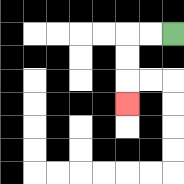{'start': '[7, 1]', 'end': '[5, 4]', 'path_directions': 'L,L,D,D,D', 'path_coordinates': '[[7, 1], [6, 1], [5, 1], [5, 2], [5, 3], [5, 4]]'}